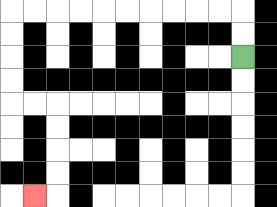{'start': '[10, 2]', 'end': '[1, 8]', 'path_directions': 'U,U,L,L,L,L,L,L,L,L,L,L,D,D,D,D,R,R,D,D,D,D,L', 'path_coordinates': '[[10, 2], [10, 1], [10, 0], [9, 0], [8, 0], [7, 0], [6, 0], [5, 0], [4, 0], [3, 0], [2, 0], [1, 0], [0, 0], [0, 1], [0, 2], [0, 3], [0, 4], [1, 4], [2, 4], [2, 5], [2, 6], [2, 7], [2, 8], [1, 8]]'}